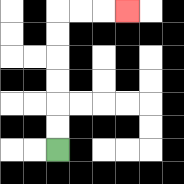{'start': '[2, 6]', 'end': '[5, 0]', 'path_directions': 'U,U,U,U,U,U,R,R,R', 'path_coordinates': '[[2, 6], [2, 5], [2, 4], [2, 3], [2, 2], [2, 1], [2, 0], [3, 0], [4, 0], [5, 0]]'}